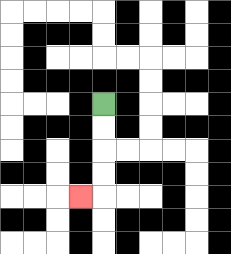{'start': '[4, 4]', 'end': '[3, 8]', 'path_directions': 'D,D,D,D,L', 'path_coordinates': '[[4, 4], [4, 5], [4, 6], [4, 7], [4, 8], [3, 8]]'}